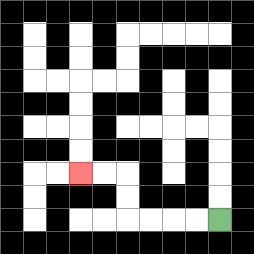{'start': '[9, 9]', 'end': '[3, 7]', 'path_directions': 'L,L,L,L,U,U,L,L', 'path_coordinates': '[[9, 9], [8, 9], [7, 9], [6, 9], [5, 9], [5, 8], [5, 7], [4, 7], [3, 7]]'}